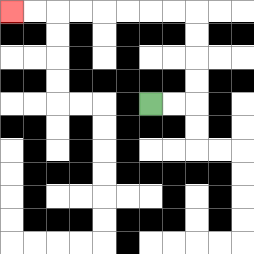{'start': '[6, 4]', 'end': '[0, 0]', 'path_directions': 'R,R,U,U,U,U,L,L,L,L,L,L,L,L', 'path_coordinates': '[[6, 4], [7, 4], [8, 4], [8, 3], [8, 2], [8, 1], [8, 0], [7, 0], [6, 0], [5, 0], [4, 0], [3, 0], [2, 0], [1, 0], [0, 0]]'}